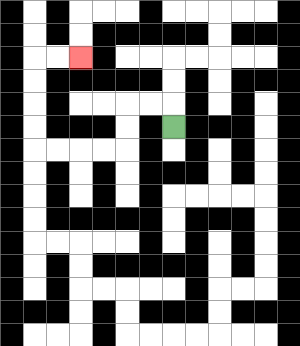{'start': '[7, 5]', 'end': '[3, 2]', 'path_directions': 'U,L,L,D,D,L,L,L,L,U,U,U,U,R,R', 'path_coordinates': '[[7, 5], [7, 4], [6, 4], [5, 4], [5, 5], [5, 6], [4, 6], [3, 6], [2, 6], [1, 6], [1, 5], [1, 4], [1, 3], [1, 2], [2, 2], [3, 2]]'}